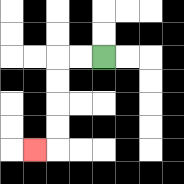{'start': '[4, 2]', 'end': '[1, 6]', 'path_directions': 'L,L,D,D,D,D,L', 'path_coordinates': '[[4, 2], [3, 2], [2, 2], [2, 3], [2, 4], [2, 5], [2, 6], [1, 6]]'}